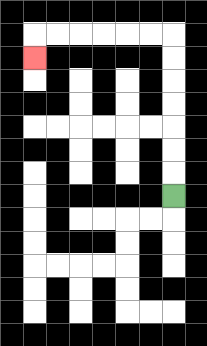{'start': '[7, 8]', 'end': '[1, 2]', 'path_directions': 'U,U,U,U,U,U,U,L,L,L,L,L,L,D', 'path_coordinates': '[[7, 8], [7, 7], [7, 6], [7, 5], [7, 4], [7, 3], [7, 2], [7, 1], [6, 1], [5, 1], [4, 1], [3, 1], [2, 1], [1, 1], [1, 2]]'}